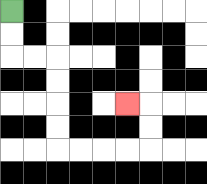{'start': '[0, 0]', 'end': '[5, 4]', 'path_directions': 'D,D,R,R,D,D,D,D,R,R,R,R,U,U,L', 'path_coordinates': '[[0, 0], [0, 1], [0, 2], [1, 2], [2, 2], [2, 3], [2, 4], [2, 5], [2, 6], [3, 6], [4, 6], [5, 6], [6, 6], [6, 5], [6, 4], [5, 4]]'}